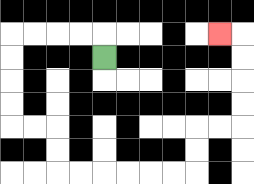{'start': '[4, 2]', 'end': '[9, 1]', 'path_directions': 'U,L,L,L,L,D,D,D,D,R,R,D,D,R,R,R,R,R,R,U,U,R,R,U,U,U,U,L', 'path_coordinates': '[[4, 2], [4, 1], [3, 1], [2, 1], [1, 1], [0, 1], [0, 2], [0, 3], [0, 4], [0, 5], [1, 5], [2, 5], [2, 6], [2, 7], [3, 7], [4, 7], [5, 7], [6, 7], [7, 7], [8, 7], [8, 6], [8, 5], [9, 5], [10, 5], [10, 4], [10, 3], [10, 2], [10, 1], [9, 1]]'}